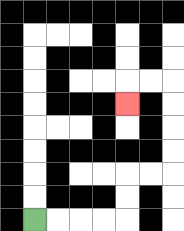{'start': '[1, 9]', 'end': '[5, 4]', 'path_directions': 'R,R,R,R,U,U,R,R,U,U,U,U,L,L,D', 'path_coordinates': '[[1, 9], [2, 9], [3, 9], [4, 9], [5, 9], [5, 8], [5, 7], [6, 7], [7, 7], [7, 6], [7, 5], [7, 4], [7, 3], [6, 3], [5, 3], [5, 4]]'}